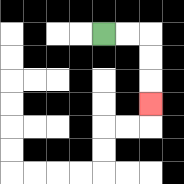{'start': '[4, 1]', 'end': '[6, 4]', 'path_directions': 'R,R,D,D,D', 'path_coordinates': '[[4, 1], [5, 1], [6, 1], [6, 2], [6, 3], [6, 4]]'}